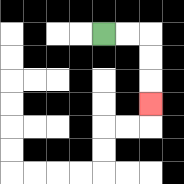{'start': '[4, 1]', 'end': '[6, 4]', 'path_directions': 'R,R,D,D,D', 'path_coordinates': '[[4, 1], [5, 1], [6, 1], [6, 2], [6, 3], [6, 4]]'}